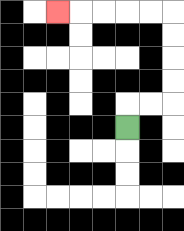{'start': '[5, 5]', 'end': '[2, 0]', 'path_directions': 'U,R,R,U,U,U,U,L,L,L,L,L', 'path_coordinates': '[[5, 5], [5, 4], [6, 4], [7, 4], [7, 3], [7, 2], [7, 1], [7, 0], [6, 0], [5, 0], [4, 0], [3, 0], [2, 0]]'}